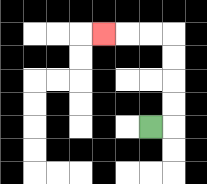{'start': '[6, 5]', 'end': '[4, 1]', 'path_directions': 'R,U,U,U,U,L,L,L', 'path_coordinates': '[[6, 5], [7, 5], [7, 4], [7, 3], [7, 2], [7, 1], [6, 1], [5, 1], [4, 1]]'}